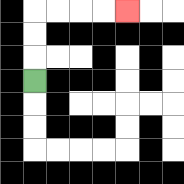{'start': '[1, 3]', 'end': '[5, 0]', 'path_directions': 'U,U,U,R,R,R,R', 'path_coordinates': '[[1, 3], [1, 2], [1, 1], [1, 0], [2, 0], [3, 0], [4, 0], [5, 0]]'}